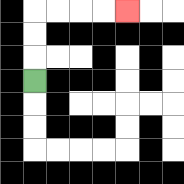{'start': '[1, 3]', 'end': '[5, 0]', 'path_directions': 'U,U,U,R,R,R,R', 'path_coordinates': '[[1, 3], [1, 2], [1, 1], [1, 0], [2, 0], [3, 0], [4, 0], [5, 0]]'}